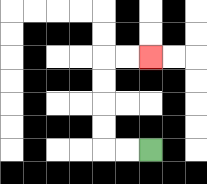{'start': '[6, 6]', 'end': '[6, 2]', 'path_directions': 'L,L,U,U,U,U,R,R', 'path_coordinates': '[[6, 6], [5, 6], [4, 6], [4, 5], [4, 4], [4, 3], [4, 2], [5, 2], [6, 2]]'}